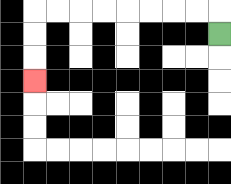{'start': '[9, 1]', 'end': '[1, 3]', 'path_directions': 'U,L,L,L,L,L,L,L,L,D,D,D', 'path_coordinates': '[[9, 1], [9, 0], [8, 0], [7, 0], [6, 0], [5, 0], [4, 0], [3, 0], [2, 0], [1, 0], [1, 1], [1, 2], [1, 3]]'}